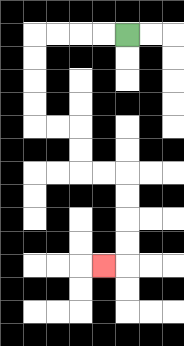{'start': '[5, 1]', 'end': '[4, 11]', 'path_directions': 'L,L,L,L,D,D,D,D,R,R,D,D,R,R,D,D,D,D,L', 'path_coordinates': '[[5, 1], [4, 1], [3, 1], [2, 1], [1, 1], [1, 2], [1, 3], [1, 4], [1, 5], [2, 5], [3, 5], [3, 6], [3, 7], [4, 7], [5, 7], [5, 8], [5, 9], [5, 10], [5, 11], [4, 11]]'}